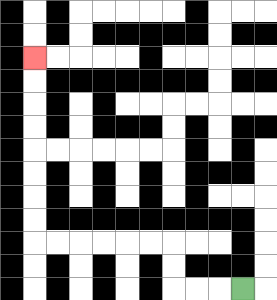{'start': '[10, 12]', 'end': '[1, 2]', 'path_directions': 'L,L,L,U,U,L,L,L,L,L,L,U,U,U,U,U,U,U,U', 'path_coordinates': '[[10, 12], [9, 12], [8, 12], [7, 12], [7, 11], [7, 10], [6, 10], [5, 10], [4, 10], [3, 10], [2, 10], [1, 10], [1, 9], [1, 8], [1, 7], [1, 6], [1, 5], [1, 4], [1, 3], [1, 2]]'}